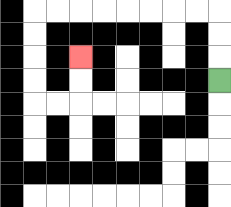{'start': '[9, 3]', 'end': '[3, 2]', 'path_directions': 'U,U,U,L,L,L,L,L,L,L,L,D,D,D,D,R,R,U,U', 'path_coordinates': '[[9, 3], [9, 2], [9, 1], [9, 0], [8, 0], [7, 0], [6, 0], [5, 0], [4, 0], [3, 0], [2, 0], [1, 0], [1, 1], [1, 2], [1, 3], [1, 4], [2, 4], [3, 4], [3, 3], [3, 2]]'}